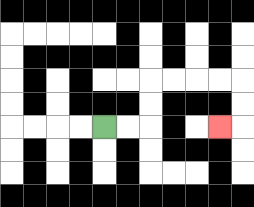{'start': '[4, 5]', 'end': '[9, 5]', 'path_directions': 'R,R,U,U,R,R,R,R,D,D,L', 'path_coordinates': '[[4, 5], [5, 5], [6, 5], [6, 4], [6, 3], [7, 3], [8, 3], [9, 3], [10, 3], [10, 4], [10, 5], [9, 5]]'}